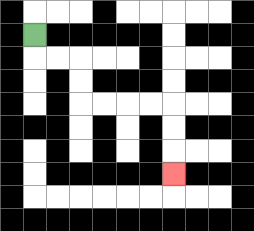{'start': '[1, 1]', 'end': '[7, 7]', 'path_directions': 'D,R,R,D,D,R,R,R,R,D,D,D', 'path_coordinates': '[[1, 1], [1, 2], [2, 2], [3, 2], [3, 3], [3, 4], [4, 4], [5, 4], [6, 4], [7, 4], [7, 5], [7, 6], [7, 7]]'}